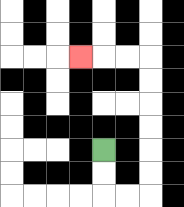{'start': '[4, 6]', 'end': '[3, 2]', 'path_directions': 'D,D,R,R,U,U,U,U,U,U,L,L,L', 'path_coordinates': '[[4, 6], [4, 7], [4, 8], [5, 8], [6, 8], [6, 7], [6, 6], [6, 5], [6, 4], [6, 3], [6, 2], [5, 2], [4, 2], [3, 2]]'}